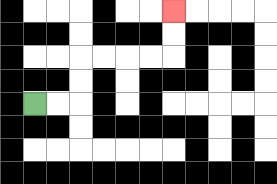{'start': '[1, 4]', 'end': '[7, 0]', 'path_directions': 'R,R,U,U,R,R,R,R,U,U', 'path_coordinates': '[[1, 4], [2, 4], [3, 4], [3, 3], [3, 2], [4, 2], [5, 2], [6, 2], [7, 2], [7, 1], [7, 0]]'}